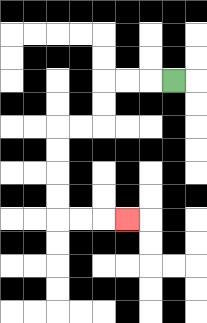{'start': '[7, 3]', 'end': '[5, 9]', 'path_directions': 'L,L,L,D,D,L,L,D,D,D,D,R,R,R', 'path_coordinates': '[[7, 3], [6, 3], [5, 3], [4, 3], [4, 4], [4, 5], [3, 5], [2, 5], [2, 6], [2, 7], [2, 8], [2, 9], [3, 9], [4, 9], [5, 9]]'}